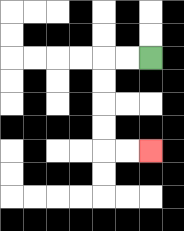{'start': '[6, 2]', 'end': '[6, 6]', 'path_directions': 'L,L,D,D,D,D,R,R', 'path_coordinates': '[[6, 2], [5, 2], [4, 2], [4, 3], [4, 4], [4, 5], [4, 6], [5, 6], [6, 6]]'}